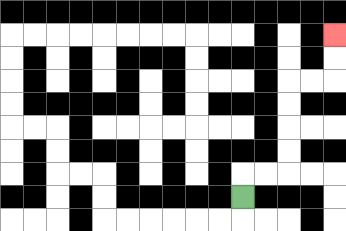{'start': '[10, 8]', 'end': '[14, 1]', 'path_directions': 'U,R,R,U,U,U,U,R,R,U,U', 'path_coordinates': '[[10, 8], [10, 7], [11, 7], [12, 7], [12, 6], [12, 5], [12, 4], [12, 3], [13, 3], [14, 3], [14, 2], [14, 1]]'}